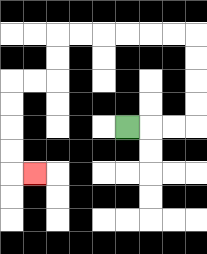{'start': '[5, 5]', 'end': '[1, 7]', 'path_directions': 'R,R,R,U,U,U,U,L,L,L,L,L,L,D,D,L,L,D,D,D,D,R', 'path_coordinates': '[[5, 5], [6, 5], [7, 5], [8, 5], [8, 4], [8, 3], [8, 2], [8, 1], [7, 1], [6, 1], [5, 1], [4, 1], [3, 1], [2, 1], [2, 2], [2, 3], [1, 3], [0, 3], [0, 4], [0, 5], [0, 6], [0, 7], [1, 7]]'}